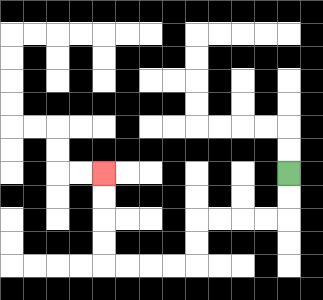{'start': '[12, 7]', 'end': '[4, 7]', 'path_directions': 'D,D,L,L,L,L,D,D,L,L,L,L,U,U,U,U', 'path_coordinates': '[[12, 7], [12, 8], [12, 9], [11, 9], [10, 9], [9, 9], [8, 9], [8, 10], [8, 11], [7, 11], [6, 11], [5, 11], [4, 11], [4, 10], [4, 9], [4, 8], [4, 7]]'}